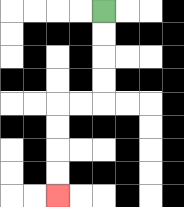{'start': '[4, 0]', 'end': '[2, 8]', 'path_directions': 'D,D,D,D,L,L,D,D,D,D', 'path_coordinates': '[[4, 0], [4, 1], [4, 2], [4, 3], [4, 4], [3, 4], [2, 4], [2, 5], [2, 6], [2, 7], [2, 8]]'}